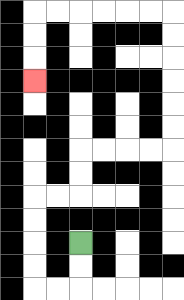{'start': '[3, 10]', 'end': '[1, 3]', 'path_directions': 'D,D,L,L,U,U,U,U,R,R,U,U,R,R,R,R,U,U,U,U,U,U,L,L,L,L,L,L,D,D,D', 'path_coordinates': '[[3, 10], [3, 11], [3, 12], [2, 12], [1, 12], [1, 11], [1, 10], [1, 9], [1, 8], [2, 8], [3, 8], [3, 7], [3, 6], [4, 6], [5, 6], [6, 6], [7, 6], [7, 5], [7, 4], [7, 3], [7, 2], [7, 1], [7, 0], [6, 0], [5, 0], [4, 0], [3, 0], [2, 0], [1, 0], [1, 1], [1, 2], [1, 3]]'}